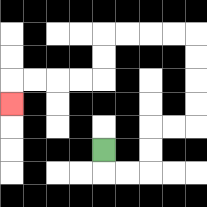{'start': '[4, 6]', 'end': '[0, 4]', 'path_directions': 'D,R,R,U,U,R,R,U,U,U,U,L,L,L,L,D,D,L,L,L,L,D', 'path_coordinates': '[[4, 6], [4, 7], [5, 7], [6, 7], [6, 6], [6, 5], [7, 5], [8, 5], [8, 4], [8, 3], [8, 2], [8, 1], [7, 1], [6, 1], [5, 1], [4, 1], [4, 2], [4, 3], [3, 3], [2, 3], [1, 3], [0, 3], [0, 4]]'}